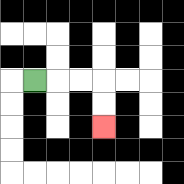{'start': '[1, 3]', 'end': '[4, 5]', 'path_directions': 'R,R,R,D,D', 'path_coordinates': '[[1, 3], [2, 3], [3, 3], [4, 3], [4, 4], [4, 5]]'}